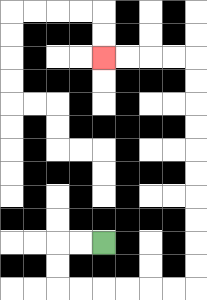{'start': '[4, 10]', 'end': '[4, 2]', 'path_directions': 'L,L,D,D,R,R,R,R,R,R,U,U,U,U,U,U,U,U,U,U,L,L,L,L', 'path_coordinates': '[[4, 10], [3, 10], [2, 10], [2, 11], [2, 12], [3, 12], [4, 12], [5, 12], [6, 12], [7, 12], [8, 12], [8, 11], [8, 10], [8, 9], [8, 8], [8, 7], [8, 6], [8, 5], [8, 4], [8, 3], [8, 2], [7, 2], [6, 2], [5, 2], [4, 2]]'}